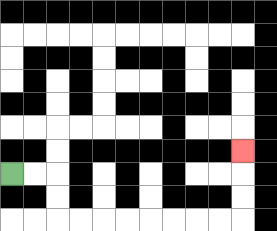{'start': '[0, 7]', 'end': '[10, 6]', 'path_directions': 'R,R,D,D,R,R,R,R,R,R,R,R,U,U,U', 'path_coordinates': '[[0, 7], [1, 7], [2, 7], [2, 8], [2, 9], [3, 9], [4, 9], [5, 9], [6, 9], [7, 9], [8, 9], [9, 9], [10, 9], [10, 8], [10, 7], [10, 6]]'}